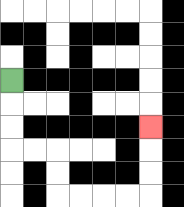{'start': '[0, 3]', 'end': '[6, 5]', 'path_directions': 'D,D,D,R,R,D,D,R,R,R,R,U,U,U', 'path_coordinates': '[[0, 3], [0, 4], [0, 5], [0, 6], [1, 6], [2, 6], [2, 7], [2, 8], [3, 8], [4, 8], [5, 8], [6, 8], [6, 7], [6, 6], [6, 5]]'}